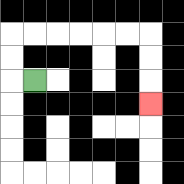{'start': '[1, 3]', 'end': '[6, 4]', 'path_directions': 'L,U,U,R,R,R,R,R,R,D,D,D', 'path_coordinates': '[[1, 3], [0, 3], [0, 2], [0, 1], [1, 1], [2, 1], [3, 1], [4, 1], [5, 1], [6, 1], [6, 2], [6, 3], [6, 4]]'}